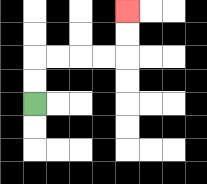{'start': '[1, 4]', 'end': '[5, 0]', 'path_directions': 'U,U,R,R,R,R,U,U', 'path_coordinates': '[[1, 4], [1, 3], [1, 2], [2, 2], [3, 2], [4, 2], [5, 2], [5, 1], [5, 0]]'}